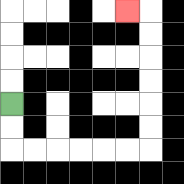{'start': '[0, 4]', 'end': '[5, 0]', 'path_directions': 'D,D,R,R,R,R,R,R,U,U,U,U,U,U,L', 'path_coordinates': '[[0, 4], [0, 5], [0, 6], [1, 6], [2, 6], [3, 6], [4, 6], [5, 6], [6, 6], [6, 5], [6, 4], [6, 3], [6, 2], [6, 1], [6, 0], [5, 0]]'}